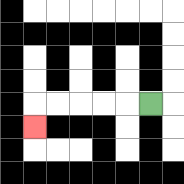{'start': '[6, 4]', 'end': '[1, 5]', 'path_directions': 'L,L,L,L,L,D', 'path_coordinates': '[[6, 4], [5, 4], [4, 4], [3, 4], [2, 4], [1, 4], [1, 5]]'}